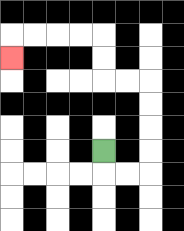{'start': '[4, 6]', 'end': '[0, 2]', 'path_directions': 'D,R,R,U,U,U,U,L,L,U,U,L,L,L,L,D', 'path_coordinates': '[[4, 6], [4, 7], [5, 7], [6, 7], [6, 6], [6, 5], [6, 4], [6, 3], [5, 3], [4, 3], [4, 2], [4, 1], [3, 1], [2, 1], [1, 1], [0, 1], [0, 2]]'}